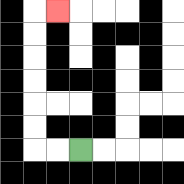{'start': '[3, 6]', 'end': '[2, 0]', 'path_directions': 'L,L,U,U,U,U,U,U,R', 'path_coordinates': '[[3, 6], [2, 6], [1, 6], [1, 5], [1, 4], [1, 3], [1, 2], [1, 1], [1, 0], [2, 0]]'}